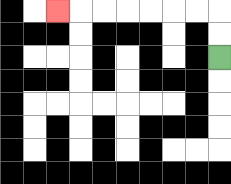{'start': '[9, 2]', 'end': '[2, 0]', 'path_directions': 'U,U,L,L,L,L,L,L,L', 'path_coordinates': '[[9, 2], [9, 1], [9, 0], [8, 0], [7, 0], [6, 0], [5, 0], [4, 0], [3, 0], [2, 0]]'}